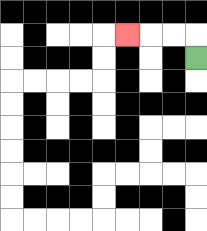{'start': '[8, 2]', 'end': '[5, 1]', 'path_directions': 'U,L,L,L', 'path_coordinates': '[[8, 2], [8, 1], [7, 1], [6, 1], [5, 1]]'}